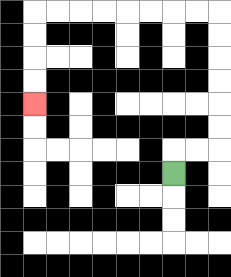{'start': '[7, 7]', 'end': '[1, 4]', 'path_directions': 'U,R,R,U,U,U,U,U,U,L,L,L,L,L,L,L,L,D,D,D,D', 'path_coordinates': '[[7, 7], [7, 6], [8, 6], [9, 6], [9, 5], [9, 4], [9, 3], [9, 2], [9, 1], [9, 0], [8, 0], [7, 0], [6, 0], [5, 0], [4, 0], [3, 0], [2, 0], [1, 0], [1, 1], [1, 2], [1, 3], [1, 4]]'}